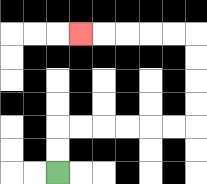{'start': '[2, 7]', 'end': '[3, 1]', 'path_directions': 'U,U,R,R,R,R,R,R,U,U,U,U,L,L,L,L,L', 'path_coordinates': '[[2, 7], [2, 6], [2, 5], [3, 5], [4, 5], [5, 5], [6, 5], [7, 5], [8, 5], [8, 4], [8, 3], [8, 2], [8, 1], [7, 1], [6, 1], [5, 1], [4, 1], [3, 1]]'}